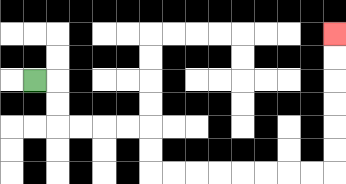{'start': '[1, 3]', 'end': '[14, 1]', 'path_directions': 'R,D,D,R,R,R,R,D,D,R,R,R,R,R,R,R,R,U,U,U,U,U,U', 'path_coordinates': '[[1, 3], [2, 3], [2, 4], [2, 5], [3, 5], [4, 5], [5, 5], [6, 5], [6, 6], [6, 7], [7, 7], [8, 7], [9, 7], [10, 7], [11, 7], [12, 7], [13, 7], [14, 7], [14, 6], [14, 5], [14, 4], [14, 3], [14, 2], [14, 1]]'}